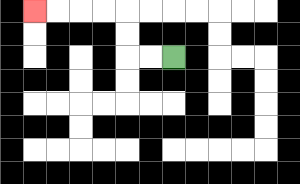{'start': '[7, 2]', 'end': '[1, 0]', 'path_directions': 'L,L,U,U,L,L,L,L', 'path_coordinates': '[[7, 2], [6, 2], [5, 2], [5, 1], [5, 0], [4, 0], [3, 0], [2, 0], [1, 0]]'}